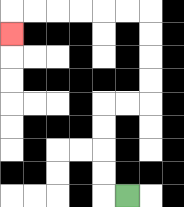{'start': '[5, 8]', 'end': '[0, 1]', 'path_directions': 'L,U,U,U,U,R,R,U,U,U,U,L,L,L,L,L,L,D', 'path_coordinates': '[[5, 8], [4, 8], [4, 7], [4, 6], [4, 5], [4, 4], [5, 4], [6, 4], [6, 3], [6, 2], [6, 1], [6, 0], [5, 0], [4, 0], [3, 0], [2, 0], [1, 0], [0, 0], [0, 1]]'}